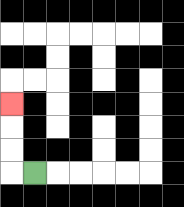{'start': '[1, 7]', 'end': '[0, 4]', 'path_directions': 'L,U,U,U', 'path_coordinates': '[[1, 7], [0, 7], [0, 6], [0, 5], [0, 4]]'}